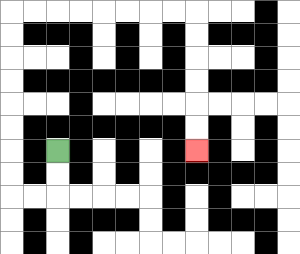{'start': '[2, 6]', 'end': '[8, 6]', 'path_directions': 'D,D,L,L,U,U,U,U,U,U,U,U,R,R,R,R,R,R,R,R,D,D,D,D,D,D', 'path_coordinates': '[[2, 6], [2, 7], [2, 8], [1, 8], [0, 8], [0, 7], [0, 6], [0, 5], [0, 4], [0, 3], [0, 2], [0, 1], [0, 0], [1, 0], [2, 0], [3, 0], [4, 0], [5, 0], [6, 0], [7, 0], [8, 0], [8, 1], [8, 2], [8, 3], [8, 4], [8, 5], [8, 6]]'}